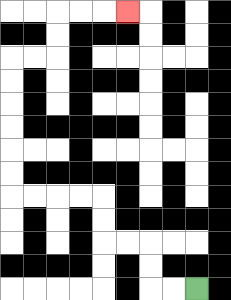{'start': '[8, 12]', 'end': '[5, 0]', 'path_directions': 'L,L,U,U,L,L,U,U,L,L,L,L,U,U,U,U,U,U,R,R,U,U,R,R,R', 'path_coordinates': '[[8, 12], [7, 12], [6, 12], [6, 11], [6, 10], [5, 10], [4, 10], [4, 9], [4, 8], [3, 8], [2, 8], [1, 8], [0, 8], [0, 7], [0, 6], [0, 5], [0, 4], [0, 3], [0, 2], [1, 2], [2, 2], [2, 1], [2, 0], [3, 0], [4, 0], [5, 0]]'}